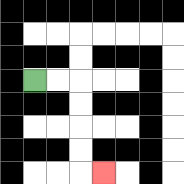{'start': '[1, 3]', 'end': '[4, 7]', 'path_directions': 'R,R,D,D,D,D,R', 'path_coordinates': '[[1, 3], [2, 3], [3, 3], [3, 4], [3, 5], [3, 6], [3, 7], [4, 7]]'}